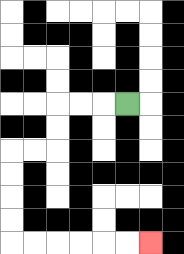{'start': '[5, 4]', 'end': '[6, 10]', 'path_directions': 'L,L,L,D,D,L,L,D,D,D,D,R,R,R,R,R,R', 'path_coordinates': '[[5, 4], [4, 4], [3, 4], [2, 4], [2, 5], [2, 6], [1, 6], [0, 6], [0, 7], [0, 8], [0, 9], [0, 10], [1, 10], [2, 10], [3, 10], [4, 10], [5, 10], [6, 10]]'}